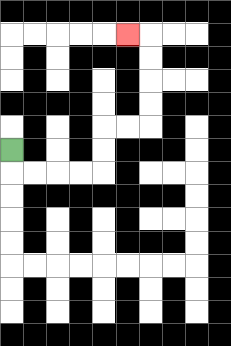{'start': '[0, 6]', 'end': '[5, 1]', 'path_directions': 'D,R,R,R,R,U,U,R,R,U,U,U,U,L', 'path_coordinates': '[[0, 6], [0, 7], [1, 7], [2, 7], [3, 7], [4, 7], [4, 6], [4, 5], [5, 5], [6, 5], [6, 4], [6, 3], [6, 2], [6, 1], [5, 1]]'}